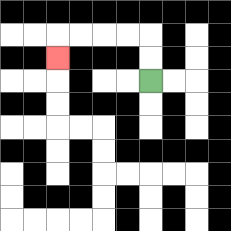{'start': '[6, 3]', 'end': '[2, 2]', 'path_directions': 'U,U,L,L,L,L,D', 'path_coordinates': '[[6, 3], [6, 2], [6, 1], [5, 1], [4, 1], [3, 1], [2, 1], [2, 2]]'}